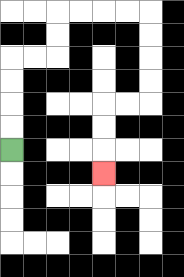{'start': '[0, 6]', 'end': '[4, 7]', 'path_directions': 'U,U,U,U,R,R,U,U,R,R,R,R,D,D,D,D,L,L,D,D,D', 'path_coordinates': '[[0, 6], [0, 5], [0, 4], [0, 3], [0, 2], [1, 2], [2, 2], [2, 1], [2, 0], [3, 0], [4, 0], [5, 0], [6, 0], [6, 1], [6, 2], [6, 3], [6, 4], [5, 4], [4, 4], [4, 5], [4, 6], [4, 7]]'}